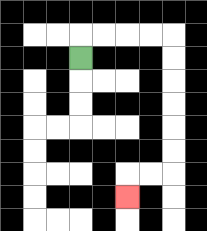{'start': '[3, 2]', 'end': '[5, 8]', 'path_directions': 'U,R,R,R,R,D,D,D,D,D,D,L,L,D', 'path_coordinates': '[[3, 2], [3, 1], [4, 1], [5, 1], [6, 1], [7, 1], [7, 2], [7, 3], [7, 4], [7, 5], [7, 6], [7, 7], [6, 7], [5, 7], [5, 8]]'}